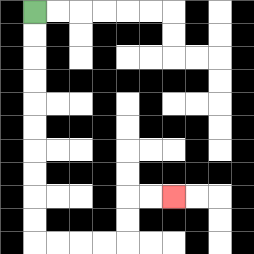{'start': '[1, 0]', 'end': '[7, 8]', 'path_directions': 'D,D,D,D,D,D,D,D,D,D,R,R,R,R,U,U,R,R', 'path_coordinates': '[[1, 0], [1, 1], [1, 2], [1, 3], [1, 4], [1, 5], [1, 6], [1, 7], [1, 8], [1, 9], [1, 10], [2, 10], [3, 10], [4, 10], [5, 10], [5, 9], [5, 8], [6, 8], [7, 8]]'}